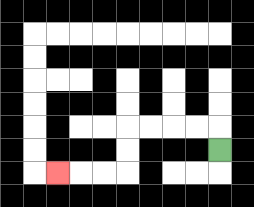{'start': '[9, 6]', 'end': '[2, 7]', 'path_directions': 'U,L,L,L,L,D,D,L,L,L', 'path_coordinates': '[[9, 6], [9, 5], [8, 5], [7, 5], [6, 5], [5, 5], [5, 6], [5, 7], [4, 7], [3, 7], [2, 7]]'}